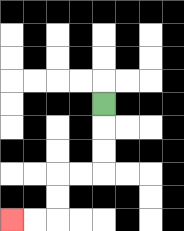{'start': '[4, 4]', 'end': '[0, 9]', 'path_directions': 'D,D,D,L,L,D,D,L,L', 'path_coordinates': '[[4, 4], [4, 5], [4, 6], [4, 7], [3, 7], [2, 7], [2, 8], [2, 9], [1, 9], [0, 9]]'}